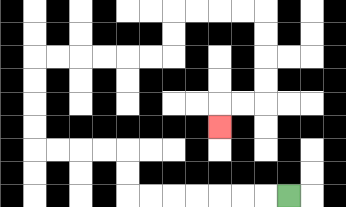{'start': '[12, 8]', 'end': '[9, 5]', 'path_directions': 'L,L,L,L,L,L,L,U,U,L,L,L,L,U,U,U,U,R,R,R,R,R,R,U,U,R,R,R,R,D,D,D,D,L,L,D', 'path_coordinates': '[[12, 8], [11, 8], [10, 8], [9, 8], [8, 8], [7, 8], [6, 8], [5, 8], [5, 7], [5, 6], [4, 6], [3, 6], [2, 6], [1, 6], [1, 5], [1, 4], [1, 3], [1, 2], [2, 2], [3, 2], [4, 2], [5, 2], [6, 2], [7, 2], [7, 1], [7, 0], [8, 0], [9, 0], [10, 0], [11, 0], [11, 1], [11, 2], [11, 3], [11, 4], [10, 4], [9, 4], [9, 5]]'}